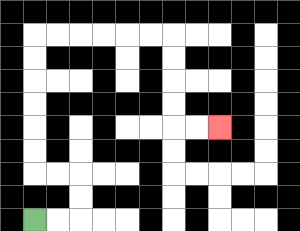{'start': '[1, 9]', 'end': '[9, 5]', 'path_directions': 'R,R,U,U,L,L,U,U,U,U,U,U,R,R,R,R,R,R,D,D,D,D,R,R', 'path_coordinates': '[[1, 9], [2, 9], [3, 9], [3, 8], [3, 7], [2, 7], [1, 7], [1, 6], [1, 5], [1, 4], [1, 3], [1, 2], [1, 1], [2, 1], [3, 1], [4, 1], [5, 1], [6, 1], [7, 1], [7, 2], [7, 3], [7, 4], [7, 5], [8, 5], [9, 5]]'}